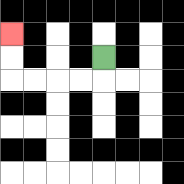{'start': '[4, 2]', 'end': '[0, 1]', 'path_directions': 'D,L,L,L,L,U,U', 'path_coordinates': '[[4, 2], [4, 3], [3, 3], [2, 3], [1, 3], [0, 3], [0, 2], [0, 1]]'}